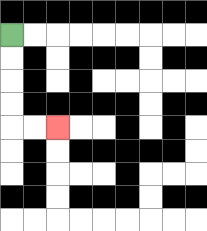{'start': '[0, 1]', 'end': '[2, 5]', 'path_directions': 'D,D,D,D,R,R', 'path_coordinates': '[[0, 1], [0, 2], [0, 3], [0, 4], [0, 5], [1, 5], [2, 5]]'}